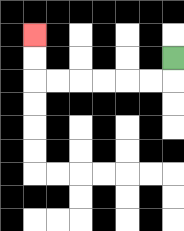{'start': '[7, 2]', 'end': '[1, 1]', 'path_directions': 'D,L,L,L,L,L,L,U,U', 'path_coordinates': '[[7, 2], [7, 3], [6, 3], [5, 3], [4, 3], [3, 3], [2, 3], [1, 3], [1, 2], [1, 1]]'}